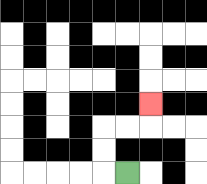{'start': '[5, 7]', 'end': '[6, 4]', 'path_directions': 'L,U,U,R,R,U', 'path_coordinates': '[[5, 7], [4, 7], [4, 6], [4, 5], [5, 5], [6, 5], [6, 4]]'}